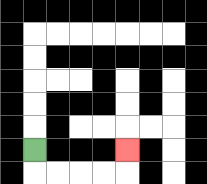{'start': '[1, 6]', 'end': '[5, 6]', 'path_directions': 'D,R,R,R,R,U', 'path_coordinates': '[[1, 6], [1, 7], [2, 7], [3, 7], [4, 7], [5, 7], [5, 6]]'}